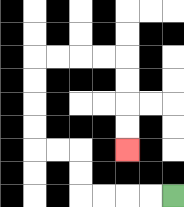{'start': '[7, 8]', 'end': '[5, 6]', 'path_directions': 'L,L,L,L,U,U,L,L,U,U,U,U,R,R,R,R,D,D,D,D', 'path_coordinates': '[[7, 8], [6, 8], [5, 8], [4, 8], [3, 8], [3, 7], [3, 6], [2, 6], [1, 6], [1, 5], [1, 4], [1, 3], [1, 2], [2, 2], [3, 2], [4, 2], [5, 2], [5, 3], [5, 4], [5, 5], [5, 6]]'}